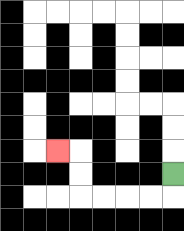{'start': '[7, 7]', 'end': '[2, 6]', 'path_directions': 'D,L,L,L,L,U,U,L', 'path_coordinates': '[[7, 7], [7, 8], [6, 8], [5, 8], [4, 8], [3, 8], [3, 7], [3, 6], [2, 6]]'}